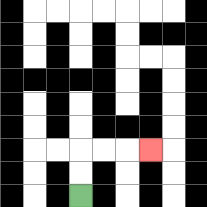{'start': '[3, 8]', 'end': '[6, 6]', 'path_directions': 'U,U,R,R,R', 'path_coordinates': '[[3, 8], [3, 7], [3, 6], [4, 6], [5, 6], [6, 6]]'}